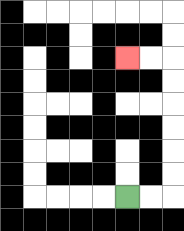{'start': '[5, 8]', 'end': '[5, 2]', 'path_directions': 'R,R,U,U,U,U,U,U,L,L', 'path_coordinates': '[[5, 8], [6, 8], [7, 8], [7, 7], [7, 6], [7, 5], [7, 4], [7, 3], [7, 2], [6, 2], [5, 2]]'}